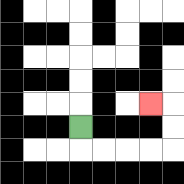{'start': '[3, 5]', 'end': '[6, 4]', 'path_directions': 'D,R,R,R,R,U,U,L', 'path_coordinates': '[[3, 5], [3, 6], [4, 6], [5, 6], [6, 6], [7, 6], [7, 5], [7, 4], [6, 4]]'}